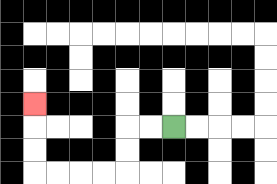{'start': '[7, 5]', 'end': '[1, 4]', 'path_directions': 'L,L,D,D,L,L,L,L,U,U,U', 'path_coordinates': '[[7, 5], [6, 5], [5, 5], [5, 6], [5, 7], [4, 7], [3, 7], [2, 7], [1, 7], [1, 6], [1, 5], [1, 4]]'}